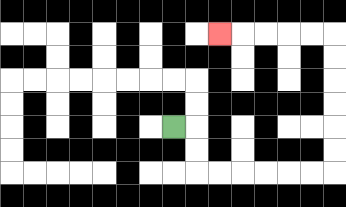{'start': '[7, 5]', 'end': '[9, 1]', 'path_directions': 'R,D,D,R,R,R,R,R,R,U,U,U,U,U,U,L,L,L,L,L', 'path_coordinates': '[[7, 5], [8, 5], [8, 6], [8, 7], [9, 7], [10, 7], [11, 7], [12, 7], [13, 7], [14, 7], [14, 6], [14, 5], [14, 4], [14, 3], [14, 2], [14, 1], [13, 1], [12, 1], [11, 1], [10, 1], [9, 1]]'}